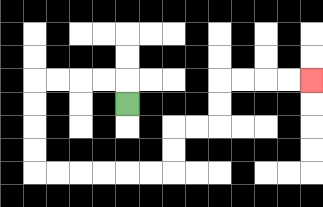{'start': '[5, 4]', 'end': '[13, 3]', 'path_directions': 'U,L,L,L,L,D,D,D,D,R,R,R,R,R,R,U,U,R,R,U,U,R,R,R,R', 'path_coordinates': '[[5, 4], [5, 3], [4, 3], [3, 3], [2, 3], [1, 3], [1, 4], [1, 5], [1, 6], [1, 7], [2, 7], [3, 7], [4, 7], [5, 7], [6, 7], [7, 7], [7, 6], [7, 5], [8, 5], [9, 5], [9, 4], [9, 3], [10, 3], [11, 3], [12, 3], [13, 3]]'}